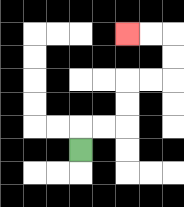{'start': '[3, 6]', 'end': '[5, 1]', 'path_directions': 'U,R,R,U,U,R,R,U,U,L,L', 'path_coordinates': '[[3, 6], [3, 5], [4, 5], [5, 5], [5, 4], [5, 3], [6, 3], [7, 3], [7, 2], [7, 1], [6, 1], [5, 1]]'}